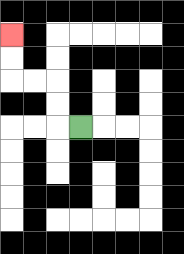{'start': '[3, 5]', 'end': '[0, 1]', 'path_directions': 'L,U,U,L,L,U,U', 'path_coordinates': '[[3, 5], [2, 5], [2, 4], [2, 3], [1, 3], [0, 3], [0, 2], [0, 1]]'}